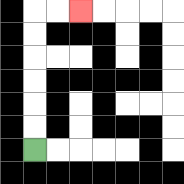{'start': '[1, 6]', 'end': '[3, 0]', 'path_directions': 'U,U,U,U,U,U,R,R', 'path_coordinates': '[[1, 6], [1, 5], [1, 4], [1, 3], [1, 2], [1, 1], [1, 0], [2, 0], [3, 0]]'}